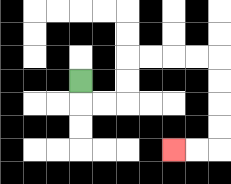{'start': '[3, 3]', 'end': '[7, 6]', 'path_directions': 'D,R,R,U,U,R,R,R,R,D,D,D,D,L,L', 'path_coordinates': '[[3, 3], [3, 4], [4, 4], [5, 4], [5, 3], [5, 2], [6, 2], [7, 2], [8, 2], [9, 2], [9, 3], [9, 4], [9, 5], [9, 6], [8, 6], [7, 6]]'}